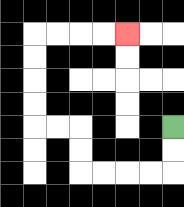{'start': '[7, 5]', 'end': '[5, 1]', 'path_directions': 'D,D,L,L,L,L,U,U,L,L,U,U,U,U,R,R,R,R', 'path_coordinates': '[[7, 5], [7, 6], [7, 7], [6, 7], [5, 7], [4, 7], [3, 7], [3, 6], [3, 5], [2, 5], [1, 5], [1, 4], [1, 3], [1, 2], [1, 1], [2, 1], [3, 1], [4, 1], [5, 1]]'}